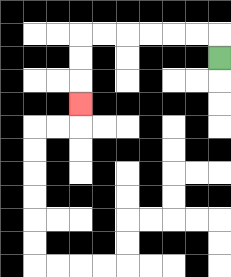{'start': '[9, 2]', 'end': '[3, 4]', 'path_directions': 'U,L,L,L,L,L,L,D,D,D', 'path_coordinates': '[[9, 2], [9, 1], [8, 1], [7, 1], [6, 1], [5, 1], [4, 1], [3, 1], [3, 2], [3, 3], [3, 4]]'}